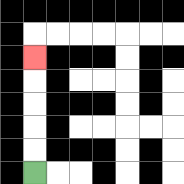{'start': '[1, 7]', 'end': '[1, 2]', 'path_directions': 'U,U,U,U,U', 'path_coordinates': '[[1, 7], [1, 6], [1, 5], [1, 4], [1, 3], [1, 2]]'}